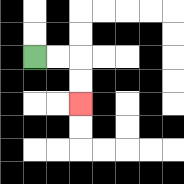{'start': '[1, 2]', 'end': '[3, 4]', 'path_directions': 'R,R,D,D', 'path_coordinates': '[[1, 2], [2, 2], [3, 2], [3, 3], [3, 4]]'}